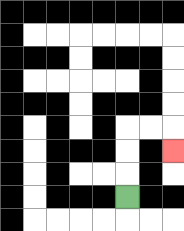{'start': '[5, 8]', 'end': '[7, 6]', 'path_directions': 'U,U,U,R,R,D', 'path_coordinates': '[[5, 8], [5, 7], [5, 6], [5, 5], [6, 5], [7, 5], [7, 6]]'}